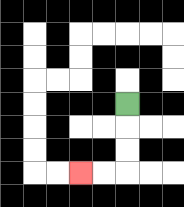{'start': '[5, 4]', 'end': '[3, 7]', 'path_directions': 'D,D,D,L,L', 'path_coordinates': '[[5, 4], [5, 5], [5, 6], [5, 7], [4, 7], [3, 7]]'}